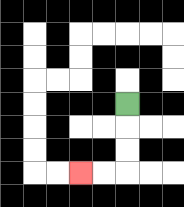{'start': '[5, 4]', 'end': '[3, 7]', 'path_directions': 'D,D,D,L,L', 'path_coordinates': '[[5, 4], [5, 5], [5, 6], [5, 7], [4, 7], [3, 7]]'}